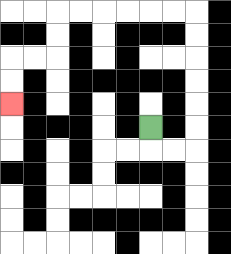{'start': '[6, 5]', 'end': '[0, 4]', 'path_directions': 'D,R,R,U,U,U,U,U,U,L,L,L,L,L,L,D,D,L,L,D,D', 'path_coordinates': '[[6, 5], [6, 6], [7, 6], [8, 6], [8, 5], [8, 4], [8, 3], [8, 2], [8, 1], [8, 0], [7, 0], [6, 0], [5, 0], [4, 0], [3, 0], [2, 0], [2, 1], [2, 2], [1, 2], [0, 2], [0, 3], [0, 4]]'}